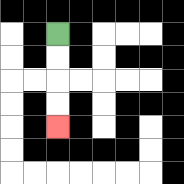{'start': '[2, 1]', 'end': '[2, 5]', 'path_directions': 'D,D,D,D', 'path_coordinates': '[[2, 1], [2, 2], [2, 3], [2, 4], [2, 5]]'}